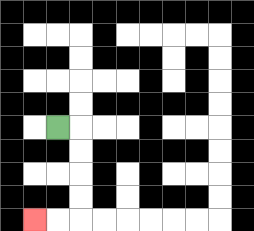{'start': '[2, 5]', 'end': '[1, 9]', 'path_directions': 'R,D,D,D,D,L,L', 'path_coordinates': '[[2, 5], [3, 5], [3, 6], [3, 7], [3, 8], [3, 9], [2, 9], [1, 9]]'}